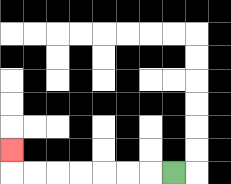{'start': '[7, 7]', 'end': '[0, 6]', 'path_directions': 'L,L,L,L,L,L,L,U', 'path_coordinates': '[[7, 7], [6, 7], [5, 7], [4, 7], [3, 7], [2, 7], [1, 7], [0, 7], [0, 6]]'}